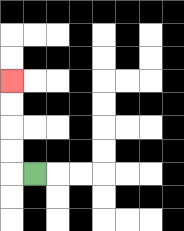{'start': '[1, 7]', 'end': '[0, 3]', 'path_directions': 'L,U,U,U,U', 'path_coordinates': '[[1, 7], [0, 7], [0, 6], [0, 5], [0, 4], [0, 3]]'}